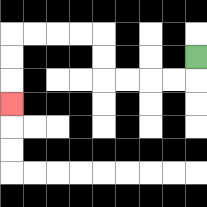{'start': '[8, 2]', 'end': '[0, 4]', 'path_directions': 'D,L,L,L,L,U,U,L,L,L,L,D,D,D', 'path_coordinates': '[[8, 2], [8, 3], [7, 3], [6, 3], [5, 3], [4, 3], [4, 2], [4, 1], [3, 1], [2, 1], [1, 1], [0, 1], [0, 2], [0, 3], [0, 4]]'}